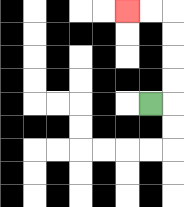{'start': '[6, 4]', 'end': '[5, 0]', 'path_directions': 'R,U,U,U,U,L,L', 'path_coordinates': '[[6, 4], [7, 4], [7, 3], [7, 2], [7, 1], [7, 0], [6, 0], [5, 0]]'}